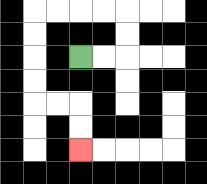{'start': '[3, 2]', 'end': '[3, 6]', 'path_directions': 'R,R,U,U,L,L,L,L,D,D,D,D,R,R,D,D', 'path_coordinates': '[[3, 2], [4, 2], [5, 2], [5, 1], [5, 0], [4, 0], [3, 0], [2, 0], [1, 0], [1, 1], [1, 2], [1, 3], [1, 4], [2, 4], [3, 4], [3, 5], [3, 6]]'}